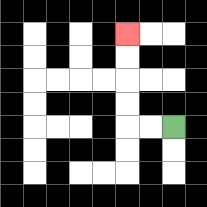{'start': '[7, 5]', 'end': '[5, 1]', 'path_directions': 'L,L,U,U,U,U', 'path_coordinates': '[[7, 5], [6, 5], [5, 5], [5, 4], [5, 3], [5, 2], [5, 1]]'}